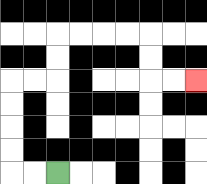{'start': '[2, 7]', 'end': '[8, 3]', 'path_directions': 'L,L,U,U,U,U,R,R,U,U,R,R,R,R,D,D,R,R', 'path_coordinates': '[[2, 7], [1, 7], [0, 7], [0, 6], [0, 5], [0, 4], [0, 3], [1, 3], [2, 3], [2, 2], [2, 1], [3, 1], [4, 1], [5, 1], [6, 1], [6, 2], [6, 3], [7, 3], [8, 3]]'}